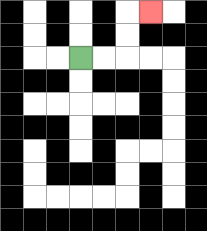{'start': '[3, 2]', 'end': '[6, 0]', 'path_directions': 'R,R,U,U,R', 'path_coordinates': '[[3, 2], [4, 2], [5, 2], [5, 1], [5, 0], [6, 0]]'}